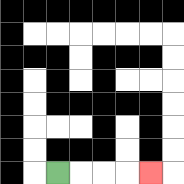{'start': '[2, 7]', 'end': '[6, 7]', 'path_directions': 'R,R,R,R', 'path_coordinates': '[[2, 7], [3, 7], [4, 7], [5, 7], [6, 7]]'}